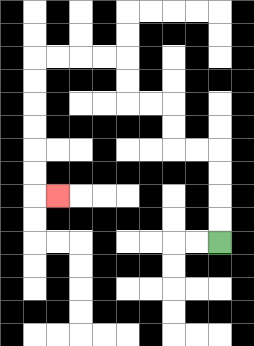{'start': '[9, 10]', 'end': '[2, 8]', 'path_directions': 'U,U,U,U,L,L,U,U,L,L,U,U,L,L,L,L,D,D,D,D,D,D,R', 'path_coordinates': '[[9, 10], [9, 9], [9, 8], [9, 7], [9, 6], [8, 6], [7, 6], [7, 5], [7, 4], [6, 4], [5, 4], [5, 3], [5, 2], [4, 2], [3, 2], [2, 2], [1, 2], [1, 3], [1, 4], [1, 5], [1, 6], [1, 7], [1, 8], [2, 8]]'}